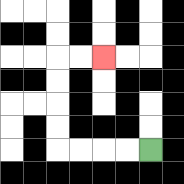{'start': '[6, 6]', 'end': '[4, 2]', 'path_directions': 'L,L,L,L,U,U,U,U,R,R', 'path_coordinates': '[[6, 6], [5, 6], [4, 6], [3, 6], [2, 6], [2, 5], [2, 4], [2, 3], [2, 2], [3, 2], [4, 2]]'}